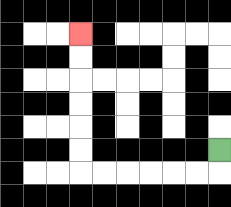{'start': '[9, 6]', 'end': '[3, 1]', 'path_directions': 'D,L,L,L,L,L,L,U,U,U,U,U,U', 'path_coordinates': '[[9, 6], [9, 7], [8, 7], [7, 7], [6, 7], [5, 7], [4, 7], [3, 7], [3, 6], [3, 5], [3, 4], [3, 3], [3, 2], [3, 1]]'}